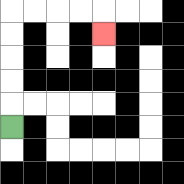{'start': '[0, 5]', 'end': '[4, 1]', 'path_directions': 'U,U,U,U,U,R,R,R,R,D', 'path_coordinates': '[[0, 5], [0, 4], [0, 3], [0, 2], [0, 1], [0, 0], [1, 0], [2, 0], [3, 0], [4, 0], [4, 1]]'}